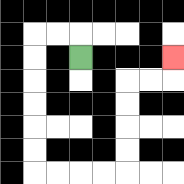{'start': '[3, 2]', 'end': '[7, 2]', 'path_directions': 'U,L,L,D,D,D,D,D,D,R,R,R,R,U,U,U,U,R,R,U', 'path_coordinates': '[[3, 2], [3, 1], [2, 1], [1, 1], [1, 2], [1, 3], [1, 4], [1, 5], [1, 6], [1, 7], [2, 7], [3, 7], [4, 7], [5, 7], [5, 6], [5, 5], [5, 4], [5, 3], [6, 3], [7, 3], [7, 2]]'}